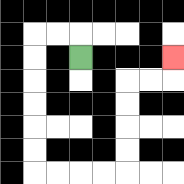{'start': '[3, 2]', 'end': '[7, 2]', 'path_directions': 'U,L,L,D,D,D,D,D,D,R,R,R,R,U,U,U,U,R,R,U', 'path_coordinates': '[[3, 2], [3, 1], [2, 1], [1, 1], [1, 2], [1, 3], [1, 4], [1, 5], [1, 6], [1, 7], [2, 7], [3, 7], [4, 7], [5, 7], [5, 6], [5, 5], [5, 4], [5, 3], [6, 3], [7, 3], [7, 2]]'}